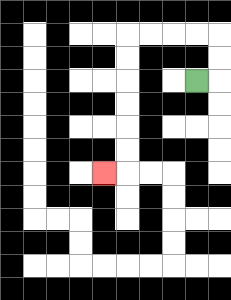{'start': '[8, 3]', 'end': '[4, 7]', 'path_directions': 'R,U,U,L,L,L,L,D,D,D,D,D,D,L', 'path_coordinates': '[[8, 3], [9, 3], [9, 2], [9, 1], [8, 1], [7, 1], [6, 1], [5, 1], [5, 2], [5, 3], [5, 4], [5, 5], [5, 6], [5, 7], [4, 7]]'}